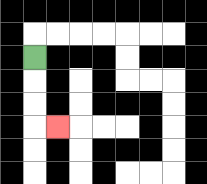{'start': '[1, 2]', 'end': '[2, 5]', 'path_directions': 'D,D,D,R', 'path_coordinates': '[[1, 2], [1, 3], [1, 4], [1, 5], [2, 5]]'}